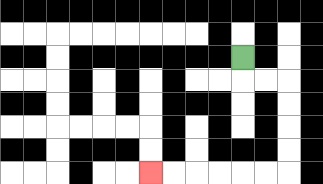{'start': '[10, 2]', 'end': '[6, 7]', 'path_directions': 'D,R,R,D,D,D,D,L,L,L,L,L,L', 'path_coordinates': '[[10, 2], [10, 3], [11, 3], [12, 3], [12, 4], [12, 5], [12, 6], [12, 7], [11, 7], [10, 7], [9, 7], [8, 7], [7, 7], [6, 7]]'}